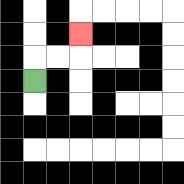{'start': '[1, 3]', 'end': '[3, 1]', 'path_directions': 'U,R,R,U', 'path_coordinates': '[[1, 3], [1, 2], [2, 2], [3, 2], [3, 1]]'}